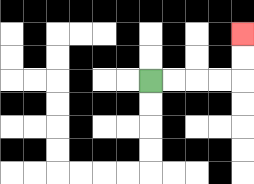{'start': '[6, 3]', 'end': '[10, 1]', 'path_directions': 'R,R,R,R,U,U', 'path_coordinates': '[[6, 3], [7, 3], [8, 3], [9, 3], [10, 3], [10, 2], [10, 1]]'}